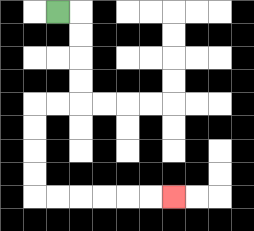{'start': '[2, 0]', 'end': '[7, 8]', 'path_directions': 'R,D,D,D,D,L,L,D,D,D,D,R,R,R,R,R,R', 'path_coordinates': '[[2, 0], [3, 0], [3, 1], [3, 2], [3, 3], [3, 4], [2, 4], [1, 4], [1, 5], [1, 6], [1, 7], [1, 8], [2, 8], [3, 8], [4, 8], [5, 8], [6, 8], [7, 8]]'}